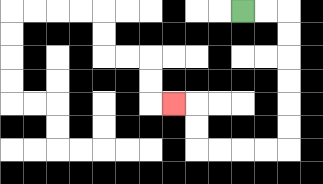{'start': '[10, 0]', 'end': '[7, 4]', 'path_directions': 'R,R,D,D,D,D,D,D,L,L,L,L,U,U,L', 'path_coordinates': '[[10, 0], [11, 0], [12, 0], [12, 1], [12, 2], [12, 3], [12, 4], [12, 5], [12, 6], [11, 6], [10, 6], [9, 6], [8, 6], [8, 5], [8, 4], [7, 4]]'}